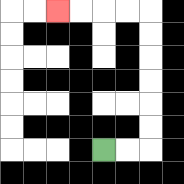{'start': '[4, 6]', 'end': '[2, 0]', 'path_directions': 'R,R,U,U,U,U,U,U,L,L,L,L', 'path_coordinates': '[[4, 6], [5, 6], [6, 6], [6, 5], [6, 4], [6, 3], [6, 2], [6, 1], [6, 0], [5, 0], [4, 0], [3, 0], [2, 0]]'}